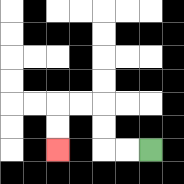{'start': '[6, 6]', 'end': '[2, 6]', 'path_directions': 'L,L,U,U,L,L,D,D', 'path_coordinates': '[[6, 6], [5, 6], [4, 6], [4, 5], [4, 4], [3, 4], [2, 4], [2, 5], [2, 6]]'}